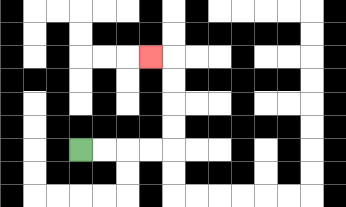{'start': '[3, 6]', 'end': '[6, 2]', 'path_directions': 'R,R,R,R,U,U,U,U,L', 'path_coordinates': '[[3, 6], [4, 6], [5, 6], [6, 6], [7, 6], [7, 5], [7, 4], [7, 3], [7, 2], [6, 2]]'}